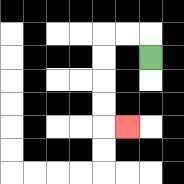{'start': '[6, 2]', 'end': '[5, 5]', 'path_directions': 'U,L,L,D,D,D,D,R', 'path_coordinates': '[[6, 2], [6, 1], [5, 1], [4, 1], [4, 2], [4, 3], [4, 4], [4, 5], [5, 5]]'}